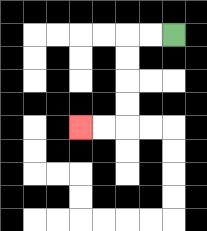{'start': '[7, 1]', 'end': '[3, 5]', 'path_directions': 'L,L,D,D,D,D,L,L', 'path_coordinates': '[[7, 1], [6, 1], [5, 1], [5, 2], [5, 3], [5, 4], [5, 5], [4, 5], [3, 5]]'}